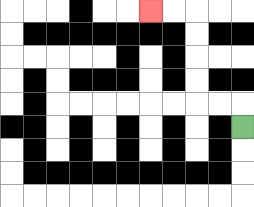{'start': '[10, 5]', 'end': '[6, 0]', 'path_directions': 'U,L,L,U,U,U,U,L,L', 'path_coordinates': '[[10, 5], [10, 4], [9, 4], [8, 4], [8, 3], [8, 2], [8, 1], [8, 0], [7, 0], [6, 0]]'}